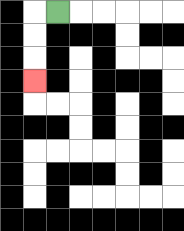{'start': '[2, 0]', 'end': '[1, 3]', 'path_directions': 'L,D,D,D', 'path_coordinates': '[[2, 0], [1, 0], [1, 1], [1, 2], [1, 3]]'}